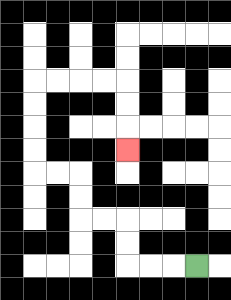{'start': '[8, 11]', 'end': '[5, 6]', 'path_directions': 'L,L,L,U,U,L,L,U,U,L,L,U,U,U,U,R,R,R,R,D,D,D', 'path_coordinates': '[[8, 11], [7, 11], [6, 11], [5, 11], [5, 10], [5, 9], [4, 9], [3, 9], [3, 8], [3, 7], [2, 7], [1, 7], [1, 6], [1, 5], [1, 4], [1, 3], [2, 3], [3, 3], [4, 3], [5, 3], [5, 4], [5, 5], [5, 6]]'}